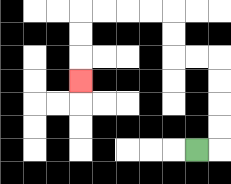{'start': '[8, 6]', 'end': '[3, 3]', 'path_directions': 'R,U,U,U,U,L,L,U,U,L,L,L,L,D,D,D', 'path_coordinates': '[[8, 6], [9, 6], [9, 5], [9, 4], [9, 3], [9, 2], [8, 2], [7, 2], [7, 1], [7, 0], [6, 0], [5, 0], [4, 0], [3, 0], [3, 1], [3, 2], [3, 3]]'}